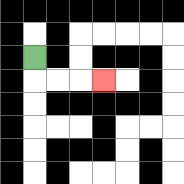{'start': '[1, 2]', 'end': '[4, 3]', 'path_directions': 'D,R,R,R', 'path_coordinates': '[[1, 2], [1, 3], [2, 3], [3, 3], [4, 3]]'}